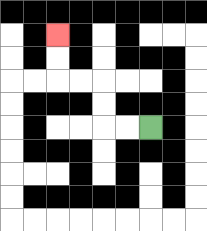{'start': '[6, 5]', 'end': '[2, 1]', 'path_directions': 'L,L,U,U,L,L,U,U', 'path_coordinates': '[[6, 5], [5, 5], [4, 5], [4, 4], [4, 3], [3, 3], [2, 3], [2, 2], [2, 1]]'}